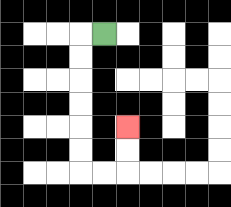{'start': '[4, 1]', 'end': '[5, 5]', 'path_directions': 'L,D,D,D,D,D,D,R,R,U,U', 'path_coordinates': '[[4, 1], [3, 1], [3, 2], [3, 3], [3, 4], [3, 5], [3, 6], [3, 7], [4, 7], [5, 7], [5, 6], [5, 5]]'}